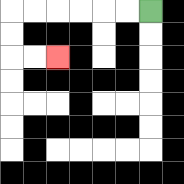{'start': '[6, 0]', 'end': '[2, 2]', 'path_directions': 'L,L,L,L,L,L,D,D,R,R', 'path_coordinates': '[[6, 0], [5, 0], [4, 0], [3, 0], [2, 0], [1, 0], [0, 0], [0, 1], [0, 2], [1, 2], [2, 2]]'}